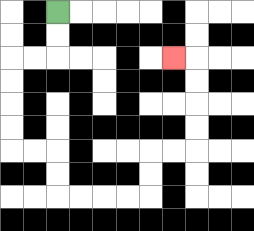{'start': '[2, 0]', 'end': '[7, 2]', 'path_directions': 'D,D,L,L,D,D,D,D,R,R,D,D,R,R,R,R,U,U,R,R,U,U,U,U,L', 'path_coordinates': '[[2, 0], [2, 1], [2, 2], [1, 2], [0, 2], [0, 3], [0, 4], [0, 5], [0, 6], [1, 6], [2, 6], [2, 7], [2, 8], [3, 8], [4, 8], [5, 8], [6, 8], [6, 7], [6, 6], [7, 6], [8, 6], [8, 5], [8, 4], [8, 3], [8, 2], [7, 2]]'}